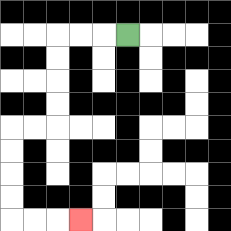{'start': '[5, 1]', 'end': '[3, 9]', 'path_directions': 'L,L,L,D,D,D,D,L,L,D,D,D,D,R,R,R', 'path_coordinates': '[[5, 1], [4, 1], [3, 1], [2, 1], [2, 2], [2, 3], [2, 4], [2, 5], [1, 5], [0, 5], [0, 6], [0, 7], [0, 8], [0, 9], [1, 9], [2, 9], [3, 9]]'}